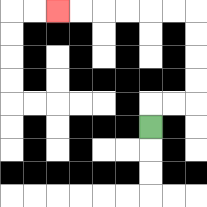{'start': '[6, 5]', 'end': '[2, 0]', 'path_directions': 'U,R,R,U,U,U,U,L,L,L,L,L,L', 'path_coordinates': '[[6, 5], [6, 4], [7, 4], [8, 4], [8, 3], [8, 2], [8, 1], [8, 0], [7, 0], [6, 0], [5, 0], [4, 0], [3, 0], [2, 0]]'}